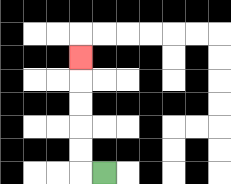{'start': '[4, 7]', 'end': '[3, 2]', 'path_directions': 'L,U,U,U,U,U', 'path_coordinates': '[[4, 7], [3, 7], [3, 6], [3, 5], [3, 4], [3, 3], [3, 2]]'}